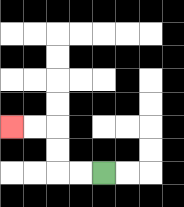{'start': '[4, 7]', 'end': '[0, 5]', 'path_directions': 'L,L,U,U,L,L', 'path_coordinates': '[[4, 7], [3, 7], [2, 7], [2, 6], [2, 5], [1, 5], [0, 5]]'}